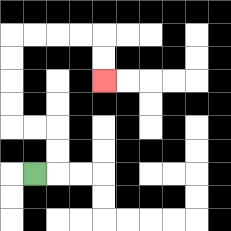{'start': '[1, 7]', 'end': '[4, 3]', 'path_directions': 'R,U,U,L,L,U,U,U,U,R,R,R,R,D,D', 'path_coordinates': '[[1, 7], [2, 7], [2, 6], [2, 5], [1, 5], [0, 5], [0, 4], [0, 3], [0, 2], [0, 1], [1, 1], [2, 1], [3, 1], [4, 1], [4, 2], [4, 3]]'}